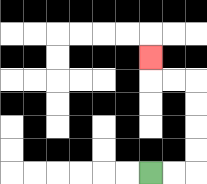{'start': '[6, 7]', 'end': '[6, 2]', 'path_directions': 'R,R,U,U,U,U,L,L,U', 'path_coordinates': '[[6, 7], [7, 7], [8, 7], [8, 6], [8, 5], [8, 4], [8, 3], [7, 3], [6, 3], [6, 2]]'}